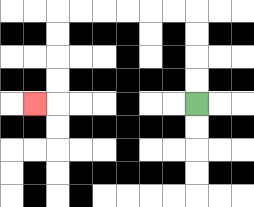{'start': '[8, 4]', 'end': '[1, 4]', 'path_directions': 'U,U,U,U,L,L,L,L,L,L,D,D,D,D,L', 'path_coordinates': '[[8, 4], [8, 3], [8, 2], [8, 1], [8, 0], [7, 0], [6, 0], [5, 0], [4, 0], [3, 0], [2, 0], [2, 1], [2, 2], [2, 3], [2, 4], [1, 4]]'}